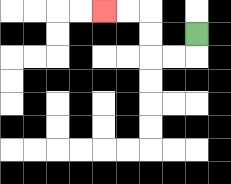{'start': '[8, 1]', 'end': '[4, 0]', 'path_directions': 'D,L,L,U,U,L,L', 'path_coordinates': '[[8, 1], [8, 2], [7, 2], [6, 2], [6, 1], [6, 0], [5, 0], [4, 0]]'}